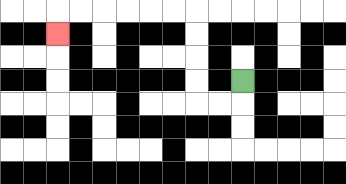{'start': '[10, 3]', 'end': '[2, 1]', 'path_directions': 'D,L,L,U,U,U,U,L,L,L,L,L,L,D', 'path_coordinates': '[[10, 3], [10, 4], [9, 4], [8, 4], [8, 3], [8, 2], [8, 1], [8, 0], [7, 0], [6, 0], [5, 0], [4, 0], [3, 0], [2, 0], [2, 1]]'}